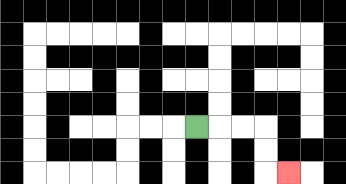{'start': '[8, 5]', 'end': '[12, 7]', 'path_directions': 'R,R,R,D,D,R', 'path_coordinates': '[[8, 5], [9, 5], [10, 5], [11, 5], [11, 6], [11, 7], [12, 7]]'}